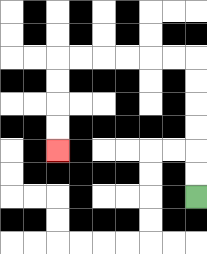{'start': '[8, 8]', 'end': '[2, 6]', 'path_directions': 'U,U,U,U,U,U,L,L,L,L,L,L,D,D,D,D', 'path_coordinates': '[[8, 8], [8, 7], [8, 6], [8, 5], [8, 4], [8, 3], [8, 2], [7, 2], [6, 2], [5, 2], [4, 2], [3, 2], [2, 2], [2, 3], [2, 4], [2, 5], [2, 6]]'}